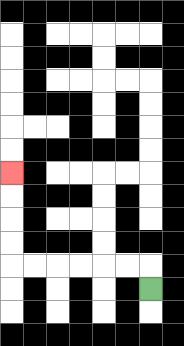{'start': '[6, 12]', 'end': '[0, 7]', 'path_directions': 'U,L,L,L,L,L,L,U,U,U,U', 'path_coordinates': '[[6, 12], [6, 11], [5, 11], [4, 11], [3, 11], [2, 11], [1, 11], [0, 11], [0, 10], [0, 9], [0, 8], [0, 7]]'}